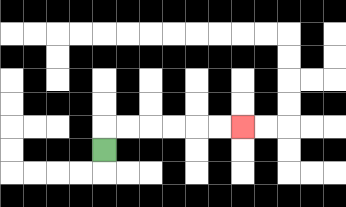{'start': '[4, 6]', 'end': '[10, 5]', 'path_directions': 'U,R,R,R,R,R,R', 'path_coordinates': '[[4, 6], [4, 5], [5, 5], [6, 5], [7, 5], [8, 5], [9, 5], [10, 5]]'}